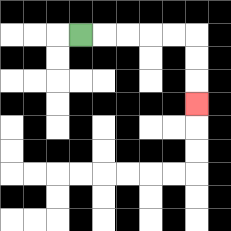{'start': '[3, 1]', 'end': '[8, 4]', 'path_directions': 'R,R,R,R,R,D,D,D', 'path_coordinates': '[[3, 1], [4, 1], [5, 1], [6, 1], [7, 1], [8, 1], [8, 2], [8, 3], [8, 4]]'}